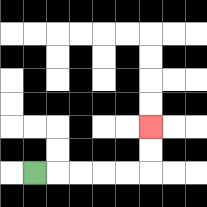{'start': '[1, 7]', 'end': '[6, 5]', 'path_directions': 'R,R,R,R,R,U,U', 'path_coordinates': '[[1, 7], [2, 7], [3, 7], [4, 7], [5, 7], [6, 7], [6, 6], [6, 5]]'}